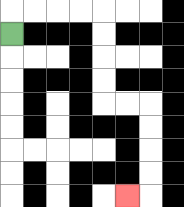{'start': '[0, 1]', 'end': '[5, 8]', 'path_directions': 'U,R,R,R,R,D,D,D,D,R,R,D,D,D,D,L', 'path_coordinates': '[[0, 1], [0, 0], [1, 0], [2, 0], [3, 0], [4, 0], [4, 1], [4, 2], [4, 3], [4, 4], [5, 4], [6, 4], [6, 5], [6, 6], [6, 7], [6, 8], [5, 8]]'}